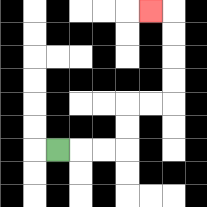{'start': '[2, 6]', 'end': '[6, 0]', 'path_directions': 'R,R,R,U,U,R,R,U,U,U,U,L', 'path_coordinates': '[[2, 6], [3, 6], [4, 6], [5, 6], [5, 5], [5, 4], [6, 4], [7, 4], [7, 3], [7, 2], [7, 1], [7, 0], [6, 0]]'}